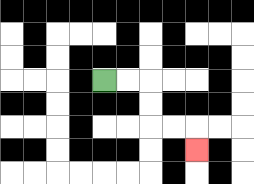{'start': '[4, 3]', 'end': '[8, 6]', 'path_directions': 'R,R,D,D,R,R,D', 'path_coordinates': '[[4, 3], [5, 3], [6, 3], [6, 4], [6, 5], [7, 5], [8, 5], [8, 6]]'}